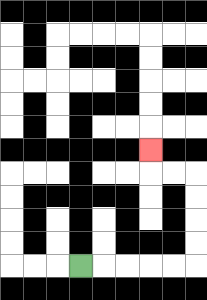{'start': '[3, 11]', 'end': '[6, 6]', 'path_directions': 'R,R,R,R,R,U,U,U,U,L,L,U', 'path_coordinates': '[[3, 11], [4, 11], [5, 11], [6, 11], [7, 11], [8, 11], [8, 10], [8, 9], [8, 8], [8, 7], [7, 7], [6, 7], [6, 6]]'}